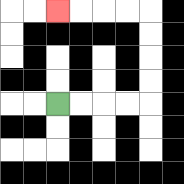{'start': '[2, 4]', 'end': '[2, 0]', 'path_directions': 'R,R,R,R,U,U,U,U,L,L,L,L', 'path_coordinates': '[[2, 4], [3, 4], [4, 4], [5, 4], [6, 4], [6, 3], [6, 2], [6, 1], [6, 0], [5, 0], [4, 0], [3, 0], [2, 0]]'}